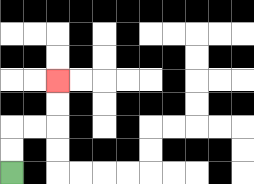{'start': '[0, 7]', 'end': '[2, 3]', 'path_directions': 'U,U,R,R,U,U', 'path_coordinates': '[[0, 7], [0, 6], [0, 5], [1, 5], [2, 5], [2, 4], [2, 3]]'}